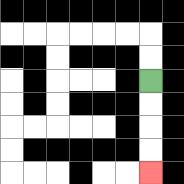{'start': '[6, 3]', 'end': '[6, 7]', 'path_directions': 'D,D,D,D', 'path_coordinates': '[[6, 3], [6, 4], [6, 5], [6, 6], [6, 7]]'}